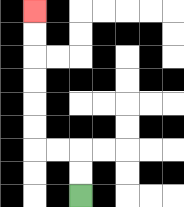{'start': '[3, 8]', 'end': '[1, 0]', 'path_directions': 'U,U,L,L,U,U,U,U,U,U', 'path_coordinates': '[[3, 8], [3, 7], [3, 6], [2, 6], [1, 6], [1, 5], [1, 4], [1, 3], [1, 2], [1, 1], [1, 0]]'}